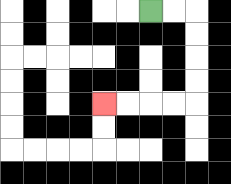{'start': '[6, 0]', 'end': '[4, 4]', 'path_directions': 'R,R,D,D,D,D,L,L,L,L', 'path_coordinates': '[[6, 0], [7, 0], [8, 0], [8, 1], [8, 2], [8, 3], [8, 4], [7, 4], [6, 4], [5, 4], [4, 4]]'}